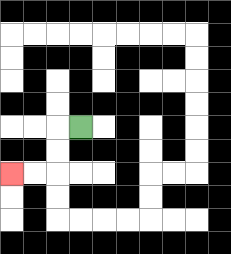{'start': '[3, 5]', 'end': '[0, 7]', 'path_directions': 'L,D,D,L,L', 'path_coordinates': '[[3, 5], [2, 5], [2, 6], [2, 7], [1, 7], [0, 7]]'}